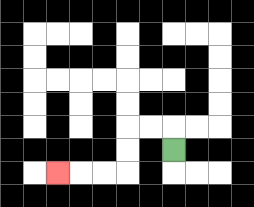{'start': '[7, 6]', 'end': '[2, 7]', 'path_directions': 'U,L,L,D,D,L,L,L', 'path_coordinates': '[[7, 6], [7, 5], [6, 5], [5, 5], [5, 6], [5, 7], [4, 7], [3, 7], [2, 7]]'}